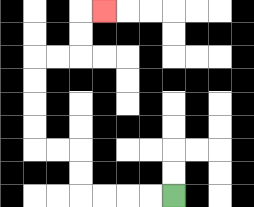{'start': '[7, 8]', 'end': '[4, 0]', 'path_directions': 'L,L,L,L,U,U,L,L,U,U,U,U,R,R,U,U,R', 'path_coordinates': '[[7, 8], [6, 8], [5, 8], [4, 8], [3, 8], [3, 7], [3, 6], [2, 6], [1, 6], [1, 5], [1, 4], [1, 3], [1, 2], [2, 2], [3, 2], [3, 1], [3, 0], [4, 0]]'}